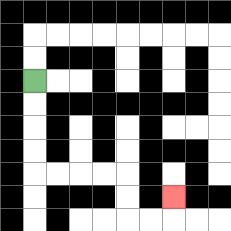{'start': '[1, 3]', 'end': '[7, 8]', 'path_directions': 'D,D,D,D,R,R,R,R,D,D,R,R,U', 'path_coordinates': '[[1, 3], [1, 4], [1, 5], [1, 6], [1, 7], [2, 7], [3, 7], [4, 7], [5, 7], [5, 8], [5, 9], [6, 9], [7, 9], [7, 8]]'}